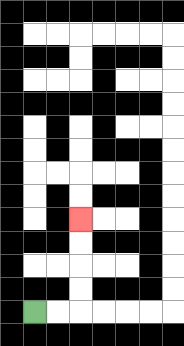{'start': '[1, 13]', 'end': '[3, 9]', 'path_directions': 'R,R,U,U,U,U', 'path_coordinates': '[[1, 13], [2, 13], [3, 13], [3, 12], [3, 11], [3, 10], [3, 9]]'}